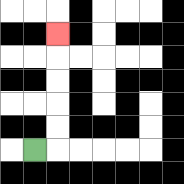{'start': '[1, 6]', 'end': '[2, 1]', 'path_directions': 'R,U,U,U,U,U', 'path_coordinates': '[[1, 6], [2, 6], [2, 5], [2, 4], [2, 3], [2, 2], [2, 1]]'}